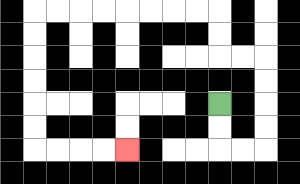{'start': '[9, 4]', 'end': '[5, 6]', 'path_directions': 'D,D,R,R,U,U,U,U,L,L,U,U,L,L,L,L,L,L,L,L,D,D,D,D,D,D,R,R,R,R', 'path_coordinates': '[[9, 4], [9, 5], [9, 6], [10, 6], [11, 6], [11, 5], [11, 4], [11, 3], [11, 2], [10, 2], [9, 2], [9, 1], [9, 0], [8, 0], [7, 0], [6, 0], [5, 0], [4, 0], [3, 0], [2, 0], [1, 0], [1, 1], [1, 2], [1, 3], [1, 4], [1, 5], [1, 6], [2, 6], [3, 6], [4, 6], [5, 6]]'}